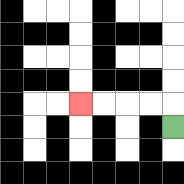{'start': '[7, 5]', 'end': '[3, 4]', 'path_directions': 'U,L,L,L,L', 'path_coordinates': '[[7, 5], [7, 4], [6, 4], [5, 4], [4, 4], [3, 4]]'}